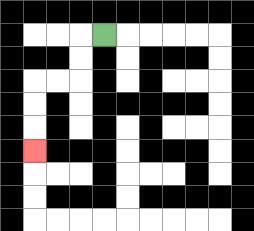{'start': '[4, 1]', 'end': '[1, 6]', 'path_directions': 'L,D,D,L,L,D,D,D', 'path_coordinates': '[[4, 1], [3, 1], [3, 2], [3, 3], [2, 3], [1, 3], [1, 4], [1, 5], [1, 6]]'}